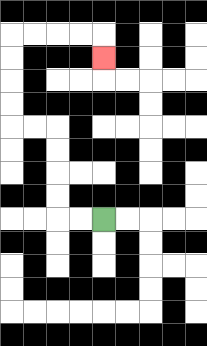{'start': '[4, 9]', 'end': '[4, 2]', 'path_directions': 'L,L,U,U,U,U,L,L,U,U,U,U,R,R,R,R,D', 'path_coordinates': '[[4, 9], [3, 9], [2, 9], [2, 8], [2, 7], [2, 6], [2, 5], [1, 5], [0, 5], [0, 4], [0, 3], [0, 2], [0, 1], [1, 1], [2, 1], [3, 1], [4, 1], [4, 2]]'}